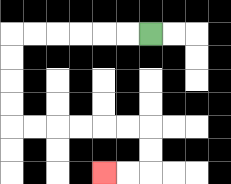{'start': '[6, 1]', 'end': '[4, 7]', 'path_directions': 'L,L,L,L,L,L,D,D,D,D,R,R,R,R,R,R,D,D,L,L', 'path_coordinates': '[[6, 1], [5, 1], [4, 1], [3, 1], [2, 1], [1, 1], [0, 1], [0, 2], [0, 3], [0, 4], [0, 5], [1, 5], [2, 5], [3, 5], [4, 5], [5, 5], [6, 5], [6, 6], [6, 7], [5, 7], [4, 7]]'}